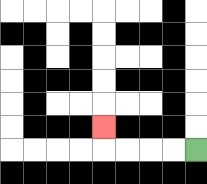{'start': '[8, 6]', 'end': '[4, 5]', 'path_directions': 'L,L,L,L,U', 'path_coordinates': '[[8, 6], [7, 6], [6, 6], [5, 6], [4, 6], [4, 5]]'}